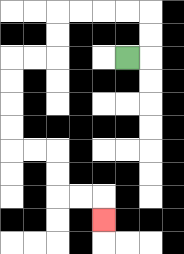{'start': '[5, 2]', 'end': '[4, 9]', 'path_directions': 'R,U,U,L,L,L,L,D,D,L,L,D,D,D,D,R,R,D,D,R,R,D', 'path_coordinates': '[[5, 2], [6, 2], [6, 1], [6, 0], [5, 0], [4, 0], [3, 0], [2, 0], [2, 1], [2, 2], [1, 2], [0, 2], [0, 3], [0, 4], [0, 5], [0, 6], [1, 6], [2, 6], [2, 7], [2, 8], [3, 8], [4, 8], [4, 9]]'}